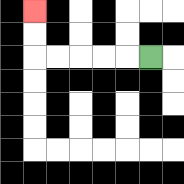{'start': '[6, 2]', 'end': '[1, 0]', 'path_directions': 'L,L,L,L,L,U,U', 'path_coordinates': '[[6, 2], [5, 2], [4, 2], [3, 2], [2, 2], [1, 2], [1, 1], [1, 0]]'}